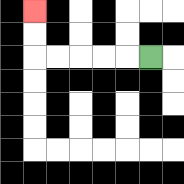{'start': '[6, 2]', 'end': '[1, 0]', 'path_directions': 'L,L,L,L,L,U,U', 'path_coordinates': '[[6, 2], [5, 2], [4, 2], [3, 2], [2, 2], [1, 2], [1, 1], [1, 0]]'}